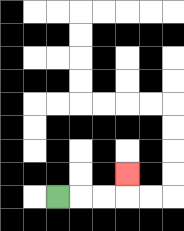{'start': '[2, 8]', 'end': '[5, 7]', 'path_directions': 'R,R,R,U', 'path_coordinates': '[[2, 8], [3, 8], [4, 8], [5, 8], [5, 7]]'}